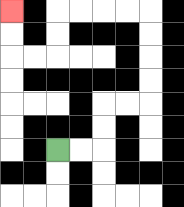{'start': '[2, 6]', 'end': '[0, 0]', 'path_directions': 'R,R,U,U,R,R,U,U,U,U,L,L,L,L,D,D,L,L,U,U', 'path_coordinates': '[[2, 6], [3, 6], [4, 6], [4, 5], [4, 4], [5, 4], [6, 4], [6, 3], [6, 2], [6, 1], [6, 0], [5, 0], [4, 0], [3, 0], [2, 0], [2, 1], [2, 2], [1, 2], [0, 2], [0, 1], [0, 0]]'}